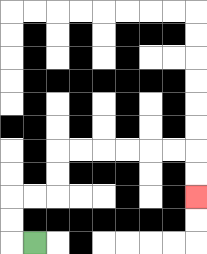{'start': '[1, 10]', 'end': '[8, 8]', 'path_directions': 'L,U,U,R,R,U,U,R,R,R,R,R,R,D,D', 'path_coordinates': '[[1, 10], [0, 10], [0, 9], [0, 8], [1, 8], [2, 8], [2, 7], [2, 6], [3, 6], [4, 6], [5, 6], [6, 6], [7, 6], [8, 6], [8, 7], [8, 8]]'}